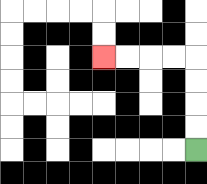{'start': '[8, 6]', 'end': '[4, 2]', 'path_directions': 'U,U,U,U,L,L,L,L', 'path_coordinates': '[[8, 6], [8, 5], [8, 4], [8, 3], [8, 2], [7, 2], [6, 2], [5, 2], [4, 2]]'}